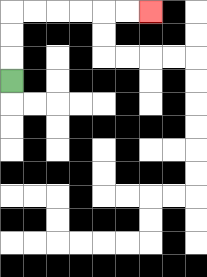{'start': '[0, 3]', 'end': '[6, 0]', 'path_directions': 'U,U,U,R,R,R,R,R,R', 'path_coordinates': '[[0, 3], [0, 2], [0, 1], [0, 0], [1, 0], [2, 0], [3, 0], [4, 0], [5, 0], [6, 0]]'}